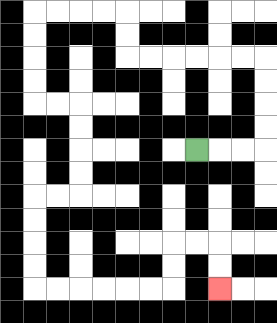{'start': '[8, 6]', 'end': '[9, 12]', 'path_directions': 'R,R,R,U,U,U,U,L,L,L,L,L,L,U,U,L,L,L,L,D,D,D,D,R,R,D,D,D,D,L,L,D,D,D,D,R,R,R,R,R,R,U,U,R,R,D,D', 'path_coordinates': '[[8, 6], [9, 6], [10, 6], [11, 6], [11, 5], [11, 4], [11, 3], [11, 2], [10, 2], [9, 2], [8, 2], [7, 2], [6, 2], [5, 2], [5, 1], [5, 0], [4, 0], [3, 0], [2, 0], [1, 0], [1, 1], [1, 2], [1, 3], [1, 4], [2, 4], [3, 4], [3, 5], [3, 6], [3, 7], [3, 8], [2, 8], [1, 8], [1, 9], [1, 10], [1, 11], [1, 12], [2, 12], [3, 12], [4, 12], [5, 12], [6, 12], [7, 12], [7, 11], [7, 10], [8, 10], [9, 10], [9, 11], [9, 12]]'}